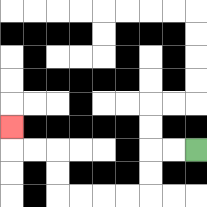{'start': '[8, 6]', 'end': '[0, 5]', 'path_directions': 'L,L,D,D,L,L,L,L,U,U,L,L,U', 'path_coordinates': '[[8, 6], [7, 6], [6, 6], [6, 7], [6, 8], [5, 8], [4, 8], [3, 8], [2, 8], [2, 7], [2, 6], [1, 6], [0, 6], [0, 5]]'}